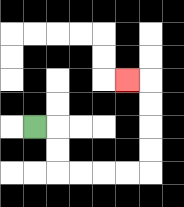{'start': '[1, 5]', 'end': '[5, 3]', 'path_directions': 'R,D,D,R,R,R,R,U,U,U,U,L', 'path_coordinates': '[[1, 5], [2, 5], [2, 6], [2, 7], [3, 7], [4, 7], [5, 7], [6, 7], [6, 6], [6, 5], [6, 4], [6, 3], [5, 3]]'}